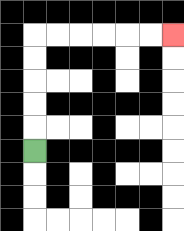{'start': '[1, 6]', 'end': '[7, 1]', 'path_directions': 'U,U,U,U,U,R,R,R,R,R,R', 'path_coordinates': '[[1, 6], [1, 5], [1, 4], [1, 3], [1, 2], [1, 1], [2, 1], [3, 1], [4, 1], [5, 1], [6, 1], [7, 1]]'}